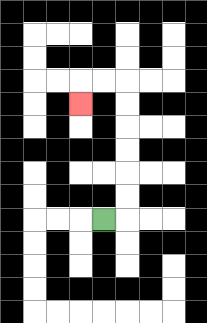{'start': '[4, 9]', 'end': '[3, 4]', 'path_directions': 'R,U,U,U,U,U,U,L,L,D', 'path_coordinates': '[[4, 9], [5, 9], [5, 8], [5, 7], [5, 6], [5, 5], [5, 4], [5, 3], [4, 3], [3, 3], [3, 4]]'}